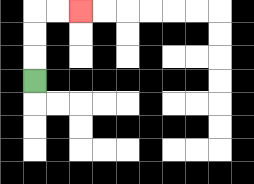{'start': '[1, 3]', 'end': '[3, 0]', 'path_directions': 'U,U,U,R,R', 'path_coordinates': '[[1, 3], [1, 2], [1, 1], [1, 0], [2, 0], [3, 0]]'}